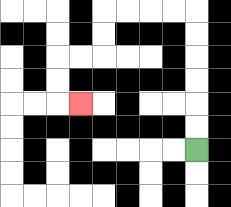{'start': '[8, 6]', 'end': '[3, 4]', 'path_directions': 'U,U,U,U,U,U,L,L,L,L,D,D,L,L,D,D,R', 'path_coordinates': '[[8, 6], [8, 5], [8, 4], [8, 3], [8, 2], [8, 1], [8, 0], [7, 0], [6, 0], [5, 0], [4, 0], [4, 1], [4, 2], [3, 2], [2, 2], [2, 3], [2, 4], [3, 4]]'}